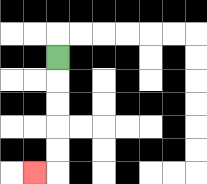{'start': '[2, 2]', 'end': '[1, 7]', 'path_directions': 'D,D,D,D,D,L', 'path_coordinates': '[[2, 2], [2, 3], [2, 4], [2, 5], [2, 6], [2, 7], [1, 7]]'}